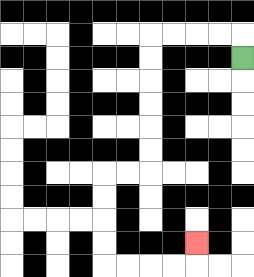{'start': '[10, 2]', 'end': '[8, 10]', 'path_directions': 'U,L,L,L,L,D,D,D,D,D,D,L,L,D,D,D,D,R,R,R,R,U', 'path_coordinates': '[[10, 2], [10, 1], [9, 1], [8, 1], [7, 1], [6, 1], [6, 2], [6, 3], [6, 4], [6, 5], [6, 6], [6, 7], [5, 7], [4, 7], [4, 8], [4, 9], [4, 10], [4, 11], [5, 11], [6, 11], [7, 11], [8, 11], [8, 10]]'}